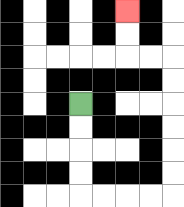{'start': '[3, 4]', 'end': '[5, 0]', 'path_directions': 'D,D,D,D,R,R,R,R,U,U,U,U,U,U,L,L,U,U', 'path_coordinates': '[[3, 4], [3, 5], [3, 6], [3, 7], [3, 8], [4, 8], [5, 8], [6, 8], [7, 8], [7, 7], [7, 6], [7, 5], [7, 4], [7, 3], [7, 2], [6, 2], [5, 2], [5, 1], [5, 0]]'}